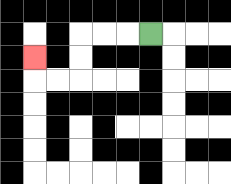{'start': '[6, 1]', 'end': '[1, 2]', 'path_directions': 'L,L,L,D,D,L,L,U', 'path_coordinates': '[[6, 1], [5, 1], [4, 1], [3, 1], [3, 2], [3, 3], [2, 3], [1, 3], [1, 2]]'}